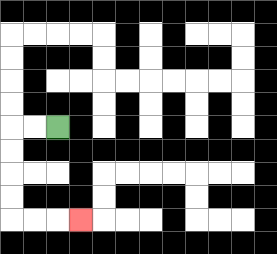{'start': '[2, 5]', 'end': '[3, 9]', 'path_directions': 'L,L,D,D,D,D,R,R,R', 'path_coordinates': '[[2, 5], [1, 5], [0, 5], [0, 6], [0, 7], [0, 8], [0, 9], [1, 9], [2, 9], [3, 9]]'}